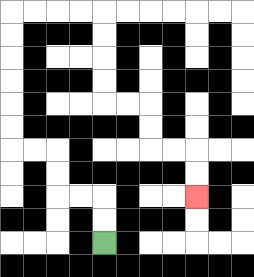{'start': '[4, 10]', 'end': '[8, 8]', 'path_directions': 'U,U,L,L,U,U,L,L,U,U,U,U,U,U,R,R,R,R,D,D,D,D,R,R,D,D,R,R,D,D', 'path_coordinates': '[[4, 10], [4, 9], [4, 8], [3, 8], [2, 8], [2, 7], [2, 6], [1, 6], [0, 6], [0, 5], [0, 4], [0, 3], [0, 2], [0, 1], [0, 0], [1, 0], [2, 0], [3, 0], [4, 0], [4, 1], [4, 2], [4, 3], [4, 4], [5, 4], [6, 4], [6, 5], [6, 6], [7, 6], [8, 6], [8, 7], [8, 8]]'}